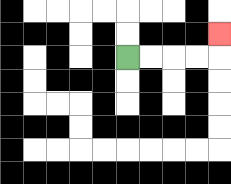{'start': '[5, 2]', 'end': '[9, 1]', 'path_directions': 'R,R,R,R,U', 'path_coordinates': '[[5, 2], [6, 2], [7, 2], [8, 2], [9, 2], [9, 1]]'}